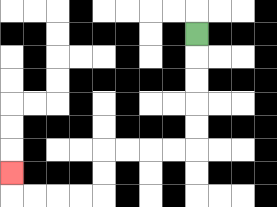{'start': '[8, 1]', 'end': '[0, 7]', 'path_directions': 'D,D,D,D,D,L,L,L,L,D,D,L,L,L,L,U', 'path_coordinates': '[[8, 1], [8, 2], [8, 3], [8, 4], [8, 5], [8, 6], [7, 6], [6, 6], [5, 6], [4, 6], [4, 7], [4, 8], [3, 8], [2, 8], [1, 8], [0, 8], [0, 7]]'}